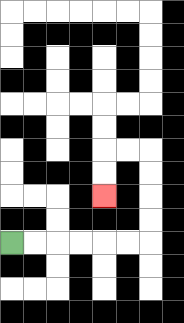{'start': '[0, 10]', 'end': '[4, 8]', 'path_directions': 'R,R,R,R,R,R,U,U,U,U,L,L,D,D', 'path_coordinates': '[[0, 10], [1, 10], [2, 10], [3, 10], [4, 10], [5, 10], [6, 10], [6, 9], [6, 8], [6, 7], [6, 6], [5, 6], [4, 6], [4, 7], [4, 8]]'}